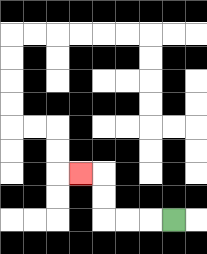{'start': '[7, 9]', 'end': '[3, 7]', 'path_directions': 'L,L,L,U,U,L', 'path_coordinates': '[[7, 9], [6, 9], [5, 9], [4, 9], [4, 8], [4, 7], [3, 7]]'}